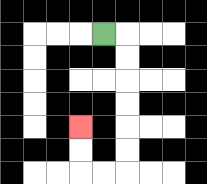{'start': '[4, 1]', 'end': '[3, 5]', 'path_directions': 'R,D,D,D,D,D,D,L,L,U,U', 'path_coordinates': '[[4, 1], [5, 1], [5, 2], [5, 3], [5, 4], [5, 5], [5, 6], [5, 7], [4, 7], [3, 7], [3, 6], [3, 5]]'}